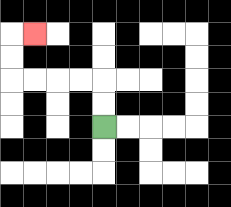{'start': '[4, 5]', 'end': '[1, 1]', 'path_directions': 'U,U,L,L,L,L,U,U,R', 'path_coordinates': '[[4, 5], [4, 4], [4, 3], [3, 3], [2, 3], [1, 3], [0, 3], [0, 2], [0, 1], [1, 1]]'}